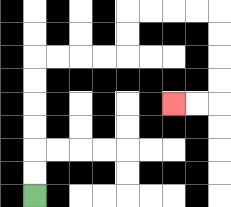{'start': '[1, 8]', 'end': '[7, 4]', 'path_directions': 'U,U,U,U,U,U,R,R,R,R,U,U,R,R,R,R,D,D,D,D,L,L', 'path_coordinates': '[[1, 8], [1, 7], [1, 6], [1, 5], [1, 4], [1, 3], [1, 2], [2, 2], [3, 2], [4, 2], [5, 2], [5, 1], [5, 0], [6, 0], [7, 0], [8, 0], [9, 0], [9, 1], [9, 2], [9, 3], [9, 4], [8, 4], [7, 4]]'}